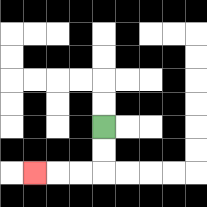{'start': '[4, 5]', 'end': '[1, 7]', 'path_directions': 'D,D,L,L,L', 'path_coordinates': '[[4, 5], [4, 6], [4, 7], [3, 7], [2, 7], [1, 7]]'}